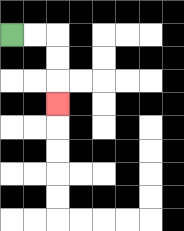{'start': '[0, 1]', 'end': '[2, 4]', 'path_directions': 'R,R,D,D,D', 'path_coordinates': '[[0, 1], [1, 1], [2, 1], [2, 2], [2, 3], [2, 4]]'}